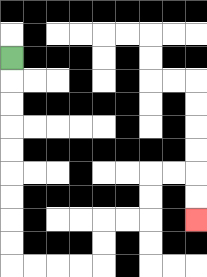{'start': '[0, 2]', 'end': '[8, 9]', 'path_directions': 'D,D,D,D,D,D,D,D,D,R,R,R,R,U,U,R,R,U,U,R,R,D,D', 'path_coordinates': '[[0, 2], [0, 3], [0, 4], [0, 5], [0, 6], [0, 7], [0, 8], [0, 9], [0, 10], [0, 11], [1, 11], [2, 11], [3, 11], [4, 11], [4, 10], [4, 9], [5, 9], [6, 9], [6, 8], [6, 7], [7, 7], [8, 7], [8, 8], [8, 9]]'}